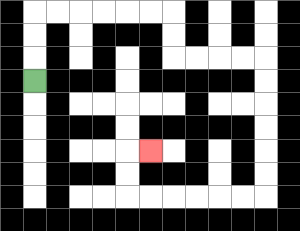{'start': '[1, 3]', 'end': '[6, 6]', 'path_directions': 'U,U,U,R,R,R,R,R,R,D,D,R,R,R,R,D,D,D,D,D,D,L,L,L,L,L,L,U,U,R', 'path_coordinates': '[[1, 3], [1, 2], [1, 1], [1, 0], [2, 0], [3, 0], [4, 0], [5, 0], [6, 0], [7, 0], [7, 1], [7, 2], [8, 2], [9, 2], [10, 2], [11, 2], [11, 3], [11, 4], [11, 5], [11, 6], [11, 7], [11, 8], [10, 8], [9, 8], [8, 8], [7, 8], [6, 8], [5, 8], [5, 7], [5, 6], [6, 6]]'}